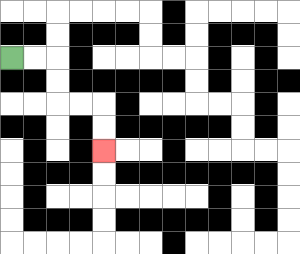{'start': '[0, 2]', 'end': '[4, 6]', 'path_directions': 'R,R,D,D,R,R,D,D', 'path_coordinates': '[[0, 2], [1, 2], [2, 2], [2, 3], [2, 4], [3, 4], [4, 4], [4, 5], [4, 6]]'}